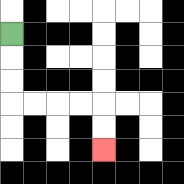{'start': '[0, 1]', 'end': '[4, 6]', 'path_directions': 'D,D,D,R,R,R,R,D,D', 'path_coordinates': '[[0, 1], [0, 2], [0, 3], [0, 4], [1, 4], [2, 4], [3, 4], [4, 4], [4, 5], [4, 6]]'}